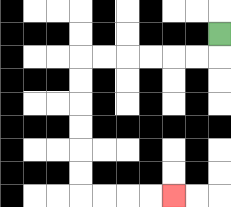{'start': '[9, 1]', 'end': '[7, 8]', 'path_directions': 'D,L,L,L,L,L,L,D,D,D,D,D,D,R,R,R,R', 'path_coordinates': '[[9, 1], [9, 2], [8, 2], [7, 2], [6, 2], [5, 2], [4, 2], [3, 2], [3, 3], [3, 4], [3, 5], [3, 6], [3, 7], [3, 8], [4, 8], [5, 8], [6, 8], [7, 8]]'}